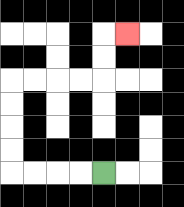{'start': '[4, 7]', 'end': '[5, 1]', 'path_directions': 'L,L,L,L,U,U,U,U,R,R,R,R,U,U,R', 'path_coordinates': '[[4, 7], [3, 7], [2, 7], [1, 7], [0, 7], [0, 6], [0, 5], [0, 4], [0, 3], [1, 3], [2, 3], [3, 3], [4, 3], [4, 2], [4, 1], [5, 1]]'}